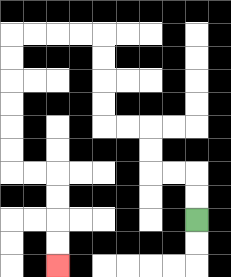{'start': '[8, 9]', 'end': '[2, 11]', 'path_directions': 'U,U,L,L,U,U,L,L,U,U,U,U,L,L,L,L,D,D,D,D,D,D,R,R,D,D,D,D', 'path_coordinates': '[[8, 9], [8, 8], [8, 7], [7, 7], [6, 7], [6, 6], [6, 5], [5, 5], [4, 5], [4, 4], [4, 3], [4, 2], [4, 1], [3, 1], [2, 1], [1, 1], [0, 1], [0, 2], [0, 3], [0, 4], [0, 5], [0, 6], [0, 7], [1, 7], [2, 7], [2, 8], [2, 9], [2, 10], [2, 11]]'}